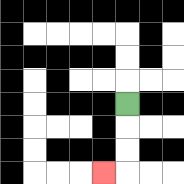{'start': '[5, 4]', 'end': '[4, 7]', 'path_directions': 'D,D,D,L', 'path_coordinates': '[[5, 4], [5, 5], [5, 6], [5, 7], [4, 7]]'}